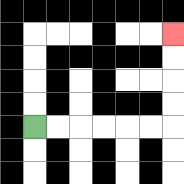{'start': '[1, 5]', 'end': '[7, 1]', 'path_directions': 'R,R,R,R,R,R,U,U,U,U', 'path_coordinates': '[[1, 5], [2, 5], [3, 5], [4, 5], [5, 5], [6, 5], [7, 5], [7, 4], [7, 3], [7, 2], [7, 1]]'}